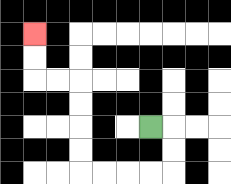{'start': '[6, 5]', 'end': '[1, 1]', 'path_directions': 'R,D,D,L,L,L,L,U,U,U,U,L,L,U,U', 'path_coordinates': '[[6, 5], [7, 5], [7, 6], [7, 7], [6, 7], [5, 7], [4, 7], [3, 7], [3, 6], [3, 5], [3, 4], [3, 3], [2, 3], [1, 3], [1, 2], [1, 1]]'}